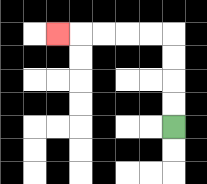{'start': '[7, 5]', 'end': '[2, 1]', 'path_directions': 'U,U,U,U,L,L,L,L,L', 'path_coordinates': '[[7, 5], [7, 4], [7, 3], [7, 2], [7, 1], [6, 1], [5, 1], [4, 1], [3, 1], [2, 1]]'}